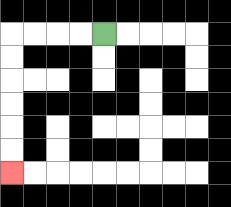{'start': '[4, 1]', 'end': '[0, 7]', 'path_directions': 'L,L,L,L,D,D,D,D,D,D', 'path_coordinates': '[[4, 1], [3, 1], [2, 1], [1, 1], [0, 1], [0, 2], [0, 3], [0, 4], [0, 5], [0, 6], [0, 7]]'}